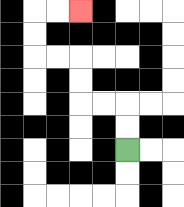{'start': '[5, 6]', 'end': '[3, 0]', 'path_directions': 'U,U,L,L,U,U,L,L,U,U,R,R', 'path_coordinates': '[[5, 6], [5, 5], [5, 4], [4, 4], [3, 4], [3, 3], [3, 2], [2, 2], [1, 2], [1, 1], [1, 0], [2, 0], [3, 0]]'}